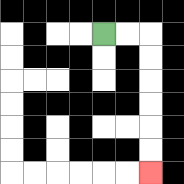{'start': '[4, 1]', 'end': '[6, 7]', 'path_directions': 'R,R,D,D,D,D,D,D', 'path_coordinates': '[[4, 1], [5, 1], [6, 1], [6, 2], [6, 3], [6, 4], [6, 5], [6, 6], [6, 7]]'}